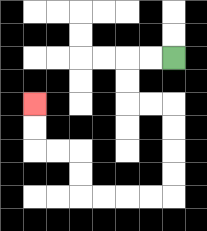{'start': '[7, 2]', 'end': '[1, 4]', 'path_directions': 'L,L,D,D,R,R,D,D,D,D,L,L,L,L,U,U,L,L,U,U', 'path_coordinates': '[[7, 2], [6, 2], [5, 2], [5, 3], [5, 4], [6, 4], [7, 4], [7, 5], [7, 6], [7, 7], [7, 8], [6, 8], [5, 8], [4, 8], [3, 8], [3, 7], [3, 6], [2, 6], [1, 6], [1, 5], [1, 4]]'}